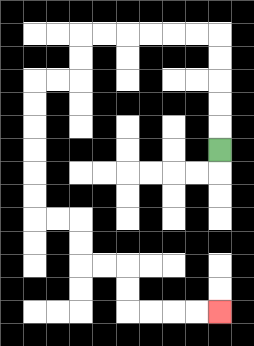{'start': '[9, 6]', 'end': '[9, 13]', 'path_directions': 'U,U,U,U,U,L,L,L,L,L,L,D,D,L,L,D,D,D,D,D,D,R,R,D,D,R,R,D,D,R,R,R,R', 'path_coordinates': '[[9, 6], [9, 5], [9, 4], [9, 3], [9, 2], [9, 1], [8, 1], [7, 1], [6, 1], [5, 1], [4, 1], [3, 1], [3, 2], [3, 3], [2, 3], [1, 3], [1, 4], [1, 5], [1, 6], [1, 7], [1, 8], [1, 9], [2, 9], [3, 9], [3, 10], [3, 11], [4, 11], [5, 11], [5, 12], [5, 13], [6, 13], [7, 13], [8, 13], [9, 13]]'}